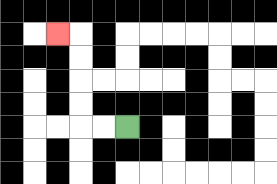{'start': '[5, 5]', 'end': '[2, 1]', 'path_directions': 'L,L,U,U,U,U,L', 'path_coordinates': '[[5, 5], [4, 5], [3, 5], [3, 4], [3, 3], [3, 2], [3, 1], [2, 1]]'}